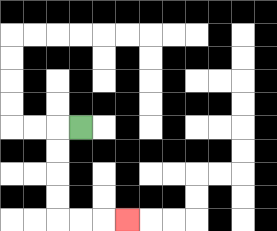{'start': '[3, 5]', 'end': '[5, 9]', 'path_directions': 'L,D,D,D,D,R,R,R', 'path_coordinates': '[[3, 5], [2, 5], [2, 6], [2, 7], [2, 8], [2, 9], [3, 9], [4, 9], [5, 9]]'}